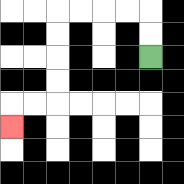{'start': '[6, 2]', 'end': '[0, 5]', 'path_directions': 'U,U,L,L,L,L,D,D,D,D,L,L,D', 'path_coordinates': '[[6, 2], [6, 1], [6, 0], [5, 0], [4, 0], [3, 0], [2, 0], [2, 1], [2, 2], [2, 3], [2, 4], [1, 4], [0, 4], [0, 5]]'}